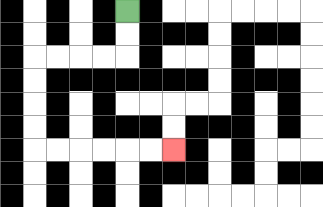{'start': '[5, 0]', 'end': '[7, 6]', 'path_directions': 'D,D,L,L,L,L,D,D,D,D,R,R,R,R,R,R', 'path_coordinates': '[[5, 0], [5, 1], [5, 2], [4, 2], [3, 2], [2, 2], [1, 2], [1, 3], [1, 4], [1, 5], [1, 6], [2, 6], [3, 6], [4, 6], [5, 6], [6, 6], [7, 6]]'}